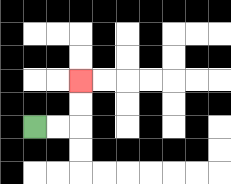{'start': '[1, 5]', 'end': '[3, 3]', 'path_directions': 'R,R,U,U', 'path_coordinates': '[[1, 5], [2, 5], [3, 5], [3, 4], [3, 3]]'}